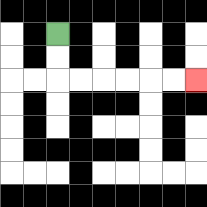{'start': '[2, 1]', 'end': '[8, 3]', 'path_directions': 'D,D,R,R,R,R,R,R', 'path_coordinates': '[[2, 1], [2, 2], [2, 3], [3, 3], [4, 3], [5, 3], [6, 3], [7, 3], [8, 3]]'}